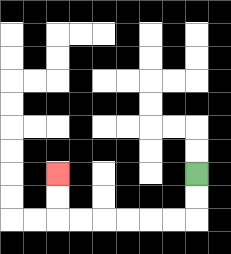{'start': '[8, 7]', 'end': '[2, 7]', 'path_directions': 'D,D,L,L,L,L,L,L,U,U', 'path_coordinates': '[[8, 7], [8, 8], [8, 9], [7, 9], [6, 9], [5, 9], [4, 9], [3, 9], [2, 9], [2, 8], [2, 7]]'}